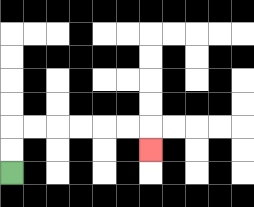{'start': '[0, 7]', 'end': '[6, 6]', 'path_directions': 'U,U,R,R,R,R,R,R,D', 'path_coordinates': '[[0, 7], [0, 6], [0, 5], [1, 5], [2, 5], [3, 5], [4, 5], [5, 5], [6, 5], [6, 6]]'}